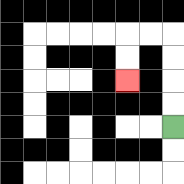{'start': '[7, 5]', 'end': '[5, 3]', 'path_directions': 'U,U,U,U,L,L,D,D', 'path_coordinates': '[[7, 5], [7, 4], [7, 3], [7, 2], [7, 1], [6, 1], [5, 1], [5, 2], [5, 3]]'}